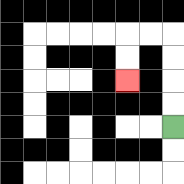{'start': '[7, 5]', 'end': '[5, 3]', 'path_directions': 'U,U,U,U,L,L,D,D', 'path_coordinates': '[[7, 5], [7, 4], [7, 3], [7, 2], [7, 1], [6, 1], [5, 1], [5, 2], [5, 3]]'}